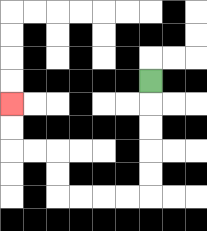{'start': '[6, 3]', 'end': '[0, 4]', 'path_directions': 'D,D,D,D,D,L,L,L,L,U,U,L,L,U,U', 'path_coordinates': '[[6, 3], [6, 4], [6, 5], [6, 6], [6, 7], [6, 8], [5, 8], [4, 8], [3, 8], [2, 8], [2, 7], [2, 6], [1, 6], [0, 6], [0, 5], [0, 4]]'}